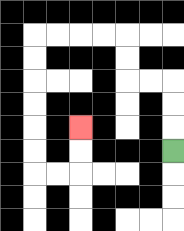{'start': '[7, 6]', 'end': '[3, 5]', 'path_directions': 'U,U,U,L,L,U,U,L,L,L,L,D,D,D,D,D,D,R,R,U,U', 'path_coordinates': '[[7, 6], [7, 5], [7, 4], [7, 3], [6, 3], [5, 3], [5, 2], [5, 1], [4, 1], [3, 1], [2, 1], [1, 1], [1, 2], [1, 3], [1, 4], [1, 5], [1, 6], [1, 7], [2, 7], [3, 7], [3, 6], [3, 5]]'}